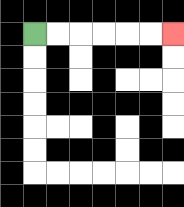{'start': '[1, 1]', 'end': '[7, 1]', 'path_directions': 'R,R,R,R,R,R', 'path_coordinates': '[[1, 1], [2, 1], [3, 1], [4, 1], [5, 1], [6, 1], [7, 1]]'}